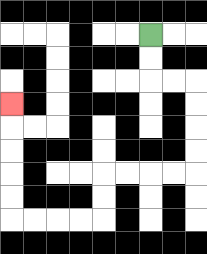{'start': '[6, 1]', 'end': '[0, 4]', 'path_directions': 'D,D,R,R,D,D,D,D,L,L,L,L,D,D,L,L,L,L,U,U,U,U,U', 'path_coordinates': '[[6, 1], [6, 2], [6, 3], [7, 3], [8, 3], [8, 4], [8, 5], [8, 6], [8, 7], [7, 7], [6, 7], [5, 7], [4, 7], [4, 8], [4, 9], [3, 9], [2, 9], [1, 9], [0, 9], [0, 8], [0, 7], [0, 6], [0, 5], [0, 4]]'}